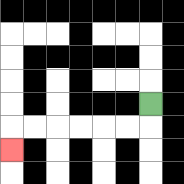{'start': '[6, 4]', 'end': '[0, 6]', 'path_directions': 'D,L,L,L,L,L,L,D', 'path_coordinates': '[[6, 4], [6, 5], [5, 5], [4, 5], [3, 5], [2, 5], [1, 5], [0, 5], [0, 6]]'}